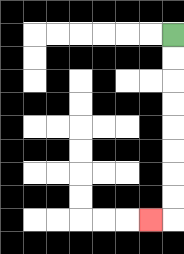{'start': '[7, 1]', 'end': '[6, 9]', 'path_directions': 'D,D,D,D,D,D,D,D,L', 'path_coordinates': '[[7, 1], [7, 2], [7, 3], [7, 4], [7, 5], [7, 6], [7, 7], [7, 8], [7, 9], [6, 9]]'}